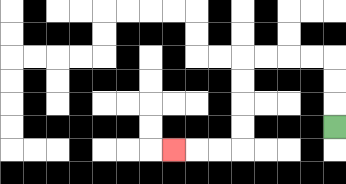{'start': '[14, 5]', 'end': '[7, 6]', 'path_directions': 'U,U,U,L,L,L,L,D,D,D,D,L,L,L', 'path_coordinates': '[[14, 5], [14, 4], [14, 3], [14, 2], [13, 2], [12, 2], [11, 2], [10, 2], [10, 3], [10, 4], [10, 5], [10, 6], [9, 6], [8, 6], [7, 6]]'}